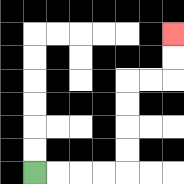{'start': '[1, 7]', 'end': '[7, 1]', 'path_directions': 'R,R,R,R,U,U,U,U,R,R,U,U', 'path_coordinates': '[[1, 7], [2, 7], [3, 7], [4, 7], [5, 7], [5, 6], [5, 5], [5, 4], [5, 3], [6, 3], [7, 3], [7, 2], [7, 1]]'}